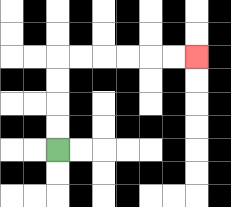{'start': '[2, 6]', 'end': '[8, 2]', 'path_directions': 'U,U,U,U,R,R,R,R,R,R', 'path_coordinates': '[[2, 6], [2, 5], [2, 4], [2, 3], [2, 2], [3, 2], [4, 2], [5, 2], [6, 2], [7, 2], [8, 2]]'}